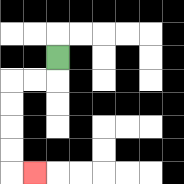{'start': '[2, 2]', 'end': '[1, 7]', 'path_directions': 'D,L,L,D,D,D,D,R', 'path_coordinates': '[[2, 2], [2, 3], [1, 3], [0, 3], [0, 4], [0, 5], [0, 6], [0, 7], [1, 7]]'}